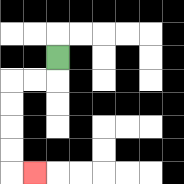{'start': '[2, 2]', 'end': '[1, 7]', 'path_directions': 'D,L,L,D,D,D,D,R', 'path_coordinates': '[[2, 2], [2, 3], [1, 3], [0, 3], [0, 4], [0, 5], [0, 6], [0, 7], [1, 7]]'}